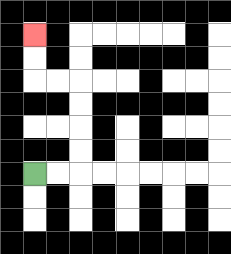{'start': '[1, 7]', 'end': '[1, 1]', 'path_directions': 'R,R,U,U,U,U,L,L,U,U', 'path_coordinates': '[[1, 7], [2, 7], [3, 7], [3, 6], [3, 5], [3, 4], [3, 3], [2, 3], [1, 3], [1, 2], [1, 1]]'}